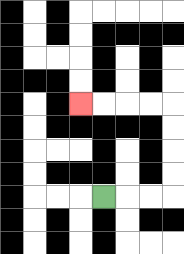{'start': '[4, 8]', 'end': '[3, 4]', 'path_directions': 'R,R,R,U,U,U,U,L,L,L,L', 'path_coordinates': '[[4, 8], [5, 8], [6, 8], [7, 8], [7, 7], [7, 6], [7, 5], [7, 4], [6, 4], [5, 4], [4, 4], [3, 4]]'}